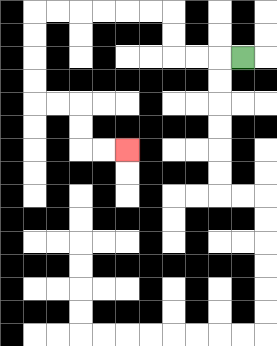{'start': '[10, 2]', 'end': '[5, 6]', 'path_directions': 'L,L,L,U,U,L,L,L,L,L,L,D,D,D,D,R,R,D,D,R,R', 'path_coordinates': '[[10, 2], [9, 2], [8, 2], [7, 2], [7, 1], [7, 0], [6, 0], [5, 0], [4, 0], [3, 0], [2, 0], [1, 0], [1, 1], [1, 2], [1, 3], [1, 4], [2, 4], [3, 4], [3, 5], [3, 6], [4, 6], [5, 6]]'}